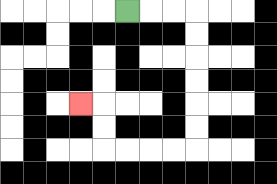{'start': '[5, 0]', 'end': '[3, 4]', 'path_directions': 'R,R,R,D,D,D,D,D,D,L,L,L,L,U,U,L', 'path_coordinates': '[[5, 0], [6, 0], [7, 0], [8, 0], [8, 1], [8, 2], [8, 3], [8, 4], [8, 5], [8, 6], [7, 6], [6, 6], [5, 6], [4, 6], [4, 5], [4, 4], [3, 4]]'}